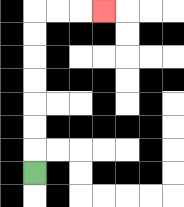{'start': '[1, 7]', 'end': '[4, 0]', 'path_directions': 'U,U,U,U,U,U,U,R,R,R', 'path_coordinates': '[[1, 7], [1, 6], [1, 5], [1, 4], [1, 3], [1, 2], [1, 1], [1, 0], [2, 0], [3, 0], [4, 0]]'}